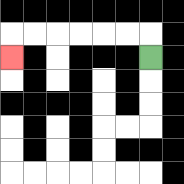{'start': '[6, 2]', 'end': '[0, 2]', 'path_directions': 'U,L,L,L,L,L,L,D', 'path_coordinates': '[[6, 2], [6, 1], [5, 1], [4, 1], [3, 1], [2, 1], [1, 1], [0, 1], [0, 2]]'}